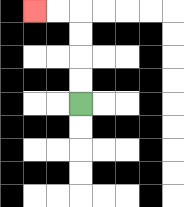{'start': '[3, 4]', 'end': '[1, 0]', 'path_directions': 'U,U,U,U,L,L', 'path_coordinates': '[[3, 4], [3, 3], [3, 2], [3, 1], [3, 0], [2, 0], [1, 0]]'}